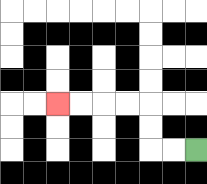{'start': '[8, 6]', 'end': '[2, 4]', 'path_directions': 'L,L,U,U,L,L,L,L', 'path_coordinates': '[[8, 6], [7, 6], [6, 6], [6, 5], [6, 4], [5, 4], [4, 4], [3, 4], [2, 4]]'}